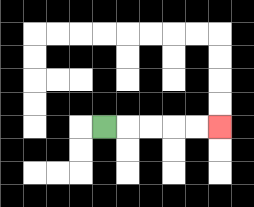{'start': '[4, 5]', 'end': '[9, 5]', 'path_directions': 'R,R,R,R,R', 'path_coordinates': '[[4, 5], [5, 5], [6, 5], [7, 5], [8, 5], [9, 5]]'}